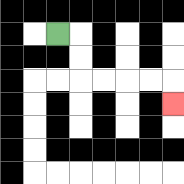{'start': '[2, 1]', 'end': '[7, 4]', 'path_directions': 'R,D,D,R,R,R,R,D', 'path_coordinates': '[[2, 1], [3, 1], [3, 2], [3, 3], [4, 3], [5, 3], [6, 3], [7, 3], [7, 4]]'}